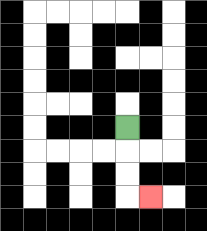{'start': '[5, 5]', 'end': '[6, 8]', 'path_directions': 'D,D,D,R', 'path_coordinates': '[[5, 5], [5, 6], [5, 7], [5, 8], [6, 8]]'}